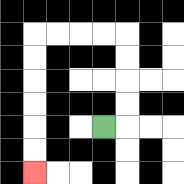{'start': '[4, 5]', 'end': '[1, 7]', 'path_directions': 'R,U,U,U,U,L,L,L,L,D,D,D,D,D,D', 'path_coordinates': '[[4, 5], [5, 5], [5, 4], [5, 3], [5, 2], [5, 1], [4, 1], [3, 1], [2, 1], [1, 1], [1, 2], [1, 3], [1, 4], [1, 5], [1, 6], [1, 7]]'}